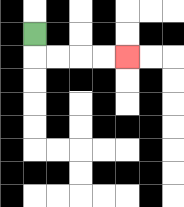{'start': '[1, 1]', 'end': '[5, 2]', 'path_directions': 'D,R,R,R,R', 'path_coordinates': '[[1, 1], [1, 2], [2, 2], [3, 2], [4, 2], [5, 2]]'}